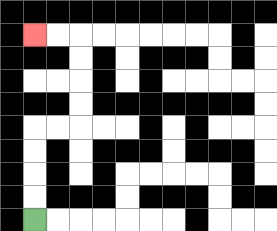{'start': '[1, 9]', 'end': '[1, 1]', 'path_directions': 'U,U,U,U,R,R,U,U,U,U,L,L', 'path_coordinates': '[[1, 9], [1, 8], [1, 7], [1, 6], [1, 5], [2, 5], [3, 5], [3, 4], [3, 3], [3, 2], [3, 1], [2, 1], [1, 1]]'}